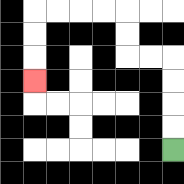{'start': '[7, 6]', 'end': '[1, 3]', 'path_directions': 'U,U,U,U,L,L,U,U,L,L,L,L,D,D,D', 'path_coordinates': '[[7, 6], [7, 5], [7, 4], [7, 3], [7, 2], [6, 2], [5, 2], [5, 1], [5, 0], [4, 0], [3, 0], [2, 0], [1, 0], [1, 1], [1, 2], [1, 3]]'}